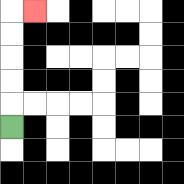{'start': '[0, 5]', 'end': '[1, 0]', 'path_directions': 'U,U,U,U,U,R', 'path_coordinates': '[[0, 5], [0, 4], [0, 3], [0, 2], [0, 1], [0, 0], [1, 0]]'}